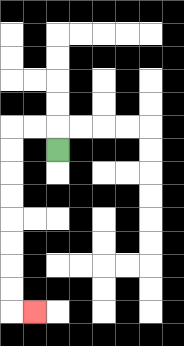{'start': '[2, 6]', 'end': '[1, 13]', 'path_directions': 'U,L,L,D,D,D,D,D,D,D,D,R', 'path_coordinates': '[[2, 6], [2, 5], [1, 5], [0, 5], [0, 6], [0, 7], [0, 8], [0, 9], [0, 10], [0, 11], [0, 12], [0, 13], [1, 13]]'}